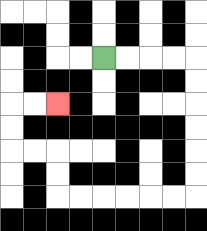{'start': '[4, 2]', 'end': '[2, 4]', 'path_directions': 'R,R,R,R,D,D,D,D,D,D,L,L,L,L,L,L,U,U,L,L,U,U,R,R', 'path_coordinates': '[[4, 2], [5, 2], [6, 2], [7, 2], [8, 2], [8, 3], [8, 4], [8, 5], [8, 6], [8, 7], [8, 8], [7, 8], [6, 8], [5, 8], [4, 8], [3, 8], [2, 8], [2, 7], [2, 6], [1, 6], [0, 6], [0, 5], [0, 4], [1, 4], [2, 4]]'}